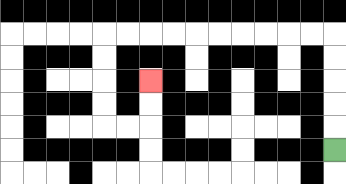{'start': '[14, 6]', 'end': '[6, 3]', 'path_directions': 'U,U,U,U,U,L,L,L,L,L,L,L,L,L,L,D,D,D,D,R,R,U,U', 'path_coordinates': '[[14, 6], [14, 5], [14, 4], [14, 3], [14, 2], [14, 1], [13, 1], [12, 1], [11, 1], [10, 1], [9, 1], [8, 1], [7, 1], [6, 1], [5, 1], [4, 1], [4, 2], [4, 3], [4, 4], [4, 5], [5, 5], [6, 5], [6, 4], [6, 3]]'}